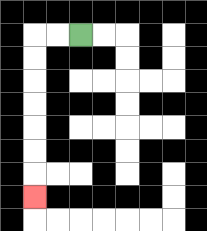{'start': '[3, 1]', 'end': '[1, 8]', 'path_directions': 'L,L,D,D,D,D,D,D,D', 'path_coordinates': '[[3, 1], [2, 1], [1, 1], [1, 2], [1, 3], [1, 4], [1, 5], [1, 6], [1, 7], [1, 8]]'}